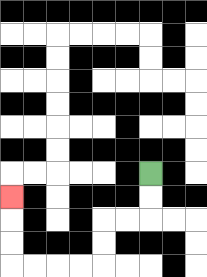{'start': '[6, 7]', 'end': '[0, 8]', 'path_directions': 'D,D,L,L,D,D,L,L,L,L,U,U,U', 'path_coordinates': '[[6, 7], [6, 8], [6, 9], [5, 9], [4, 9], [4, 10], [4, 11], [3, 11], [2, 11], [1, 11], [0, 11], [0, 10], [0, 9], [0, 8]]'}